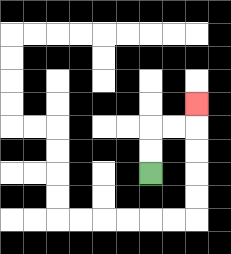{'start': '[6, 7]', 'end': '[8, 4]', 'path_directions': 'U,U,R,R,U', 'path_coordinates': '[[6, 7], [6, 6], [6, 5], [7, 5], [8, 5], [8, 4]]'}